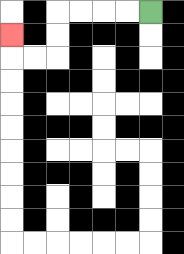{'start': '[6, 0]', 'end': '[0, 1]', 'path_directions': 'L,L,L,L,D,D,L,L,U', 'path_coordinates': '[[6, 0], [5, 0], [4, 0], [3, 0], [2, 0], [2, 1], [2, 2], [1, 2], [0, 2], [0, 1]]'}